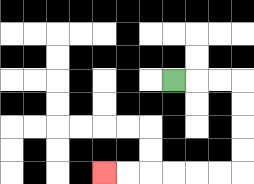{'start': '[7, 3]', 'end': '[4, 7]', 'path_directions': 'R,R,R,D,D,D,D,L,L,L,L,L,L', 'path_coordinates': '[[7, 3], [8, 3], [9, 3], [10, 3], [10, 4], [10, 5], [10, 6], [10, 7], [9, 7], [8, 7], [7, 7], [6, 7], [5, 7], [4, 7]]'}